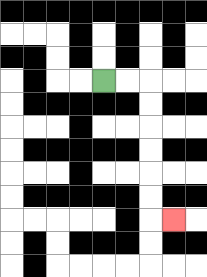{'start': '[4, 3]', 'end': '[7, 9]', 'path_directions': 'R,R,D,D,D,D,D,D,R', 'path_coordinates': '[[4, 3], [5, 3], [6, 3], [6, 4], [6, 5], [6, 6], [6, 7], [6, 8], [6, 9], [7, 9]]'}